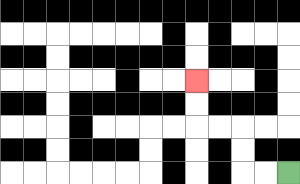{'start': '[12, 7]', 'end': '[8, 3]', 'path_directions': 'L,L,U,U,L,L,U,U', 'path_coordinates': '[[12, 7], [11, 7], [10, 7], [10, 6], [10, 5], [9, 5], [8, 5], [8, 4], [8, 3]]'}